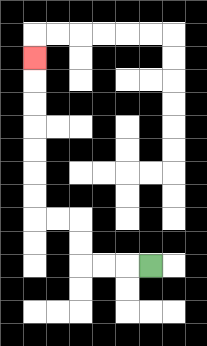{'start': '[6, 11]', 'end': '[1, 2]', 'path_directions': 'L,L,L,U,U,L,L,U,U,U,U,U,U,U', 'path_coordinates': '[[6, 11], [5, 11], [4, 11], [3, 11], [3, 10], [3, 9], [2, 9], [1, 9], [1, 8], [1, 7], [1, 6], [1, 5], [1, 4], [1, 3], [1, 2]]'}